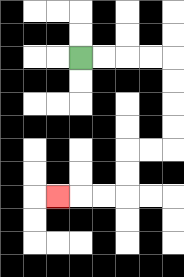{'start': '[3, 2]', 'end': '[2, 8]', 'path_directions': 'R,R,R,R,D,D,D,D,L,L,D,D,L,L,L', 'path_coordinates': '[[3, 2], [4, 2], [5, 2], [6, 2], [7, 2], [7, 3], [7, 4], [7, 5], [7, 6], [6, 6], [5, 6], [5, 7], [5, 8], [4, 8], [3, 8], [2, 8]]'}